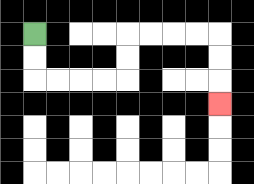{'start': '[1, 1]', 'end': '[9, 4]', 'path_directions': 'D,D,R,R,R,R,U,U,R,R,R,R,D,D,D', 'path_coordinates': '[[1, 1], [1, 2], [1, 3], [2, 3], [3, 3], [4, 3], [5, 3], [5, 2], [5, 1], [6, 1], [7, 1], [8, 1], [9, 1], [9, 2], [9, 3], [9, 4]]'}